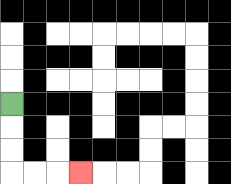{'start': '[0, 4]', 'end': '[3, 7]', 'path_directions': 'D,D,D,R,R,R', 'path_coordinates': '[[0, 4], [0, 5], [0, 6], [0, 7], [1, 7], [2, 7], [3, 7]]'}